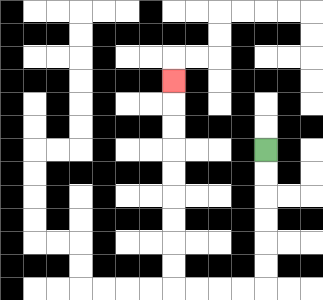{'start': '[11, 6]', 'end': '[7, 3]', 'path_directions': 'D,D,D,D,D,D,L,L,L,L,U,U,U,U,U,U,U,U,U', 'path_coordinates': '[[11, 6], [11, 7], [11, 8], [11, 9], [11, 10], [11, 11], [11, 12], [10, 12], [9, 12], [8, 12], [7, 12], [7, 11], [7, 10], [7, 9], [7, 8], [7, 7], [7, 6], [7, 5], [7, 4], [7, 3]]'}